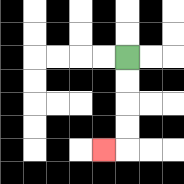{'start': '[5, 2]', 'end': '[4, 6]', 'path_directions': 'D,D,D,D,L', 'path_coordinates': '[[5, 2], [5, 3], [5, 4], [5, 5], [5, 6], [4, 6]]'}